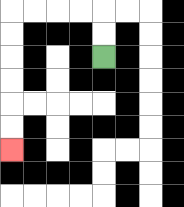{'start': '[4, 2]', 'end': '[0, 6]', 'path_directions': 'U,U,L,L,L,L,D,D,D,D,D,D', 'path_coordinates': '[[4, 2], [4, 1], [4, 0], [3, 0], [2, 0], [1, 0], [0, 0], [0, 1], [0, 2], [0, 3], [0, 4], [0, 5], [0, 6]]'}